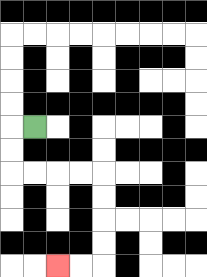{'start': '[1, 5]', 'end': '[2, 11]', 'path_directions': 'L,D,D,R,R,R,R,D,D,D,D,L,L', 'path_coordinates': '[[1, 5], [0, 5], [0, 6], [0, 7], [1, 7], [2, 7], [3, 7], [4, 7], [4, 8], [4, 9], [4, 10], [4, 11], [3, 11], [2, 11]]'}